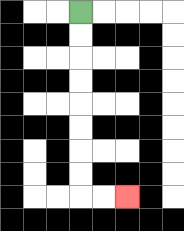{'start': '[3, 0]', 'end': '[5, 8]', 'path_directions': 'D,D,D,D,D,D,D,D,R,R', 'path_coordinates': '[[3, 0], [3, 1], [3, 2], [3, 3], [3, 4], [3, 5], [3, 6], [3, 7], [3, 8], [4, 8], [5, 8]]'}